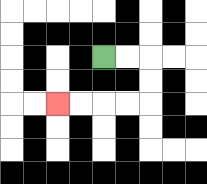{'start': '[4, 2]', 'end': '[2, 4]', 'path_directions': 'R,R,D,D,L,L,L,L', 'path_coordinates': '[[4, 2], [5, 2], [6, 2], [6, 3], [6, 4], [5, 4], [4, 4], [3, 4], [2, 4]]'}